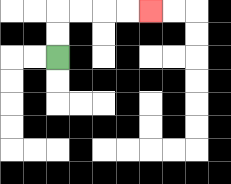{'start': '[2, 2]', 'end': '[6, 0]', 'path_directions': 'U,U,R,R,R,R', 'path_coordinates': '[[2, 2], [2, 1], [2, 0], [3, 0], [4, 0], [5, 0], [6, 0]]'}